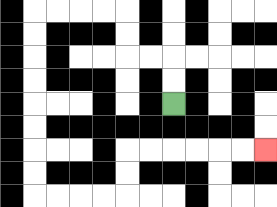{'start': '[7, 4]', 'end': '[11, 6]', 'path_directions': 'U,U,L,L,U,U,L,L,L,L,D,D,D,D,D,D,D,D,R,R,R,R,U,U,R,R,R,R,R,R', 'path_coordinates': '[[7, 4], [7, 3], [7, 2], [6, 2], [5, 2], [5, 1], [5, 0], [4, 0], [3, 0], [2, 0], [1, 0], [1, 1], [1, 2], [1, 3], [1, 4], [1, 5], [1, 6], [1, 7], [1, 8], [2, 8], [3, 8], [4, 8], [5, 8], [5, 7], [5, 6], [6, 6], [7, 6], [8, 6], [9, 6], [10, 6], [11, 6]]'}